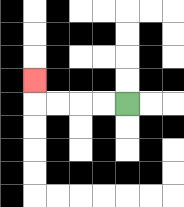{'start': '[5, 4]', 'end': '[1, 3]', 'path_directions': 'L,L,L,L,U', 'path_coordinates': '[[5, 4], [4, 4], [3, 4], [2, 4], [1, 4], [1, 3]]'}